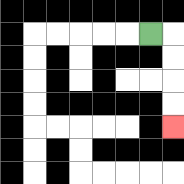{'start': '[6, 1]', 'end': '[7, 5]', 'path_directions': 'R,D,D,D,D', 'path_coordinates': '[[6, 1], [7, 1], [7, 2], [7, 3], [7, 4], [7, 5]]'}